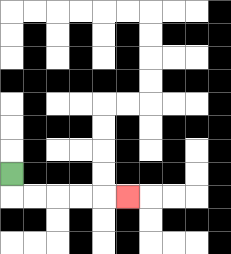{'start': '[0, 7]', 'end': '[5, 8]', 'path_directions': 'D,R,R,R,R,R', 'path_coordinates': '[[0, 7], [0, 8], [1, 8], [2, 8], [3, 8], [4, 8], [5, 8]]'}